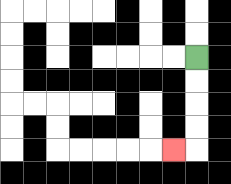{'start': '[8, 2]', 'end': '[7, 6]', 'path_directions': 'D,D,D,D,L', 'path_coordinates': '[[8, 2], [8, 3], [8, 4], [8, 5], [8, 6], [7, 6]]'}